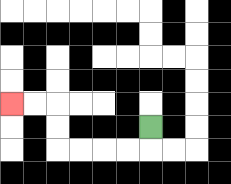{'start': '[6, 5]', 'end': '[0, 4]', 'path_directions': 'D,L,L,L,L,U,U,L,L', 'path_coordinates': '[[6, 5], [6, 6], [5, 6], [4, 6], [3, 6], [2, 6], [2, 5], [2, 4], [1, 4], [0, 4]]'}